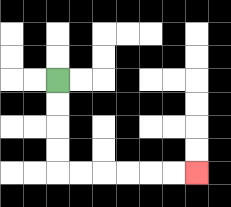{'start': '[2, 3]', 'end': '[8, 7]', 'path_directions': 'D,D,D,D,R,R,R,R,R,R', 'path_coordinates': '[[2, 3], [2, 4], [2, 5], [2, 6], [2, 7], [3, 7], [4, 7], [5, 7], [6, 7], [7, 7], [8, 7]]'}